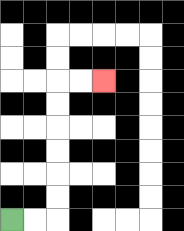{'start': '[0, 9]', 'end': '[4, 3]', 'path_directions': 'R,R,U,U,U,U,U,U,R,R', 'path_coordinates': '[[0, 9], [1, 9], [2, 9], [2, 8], [2, 7], [2, 6], [2, 5], [2, 4], [2, 3], [3, 3], [4, 3]]'}